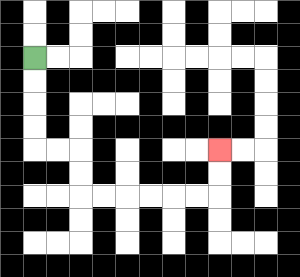{'start': '[1, 2]', 'end': '[9, 6]', 'path_directions': 'D,D,D,D,R,R,D,D,R,R,R,R,R,R,U,U', 'path_coordinates': '[[1, 2], [1, 3], [1, 4], [1, 5], [1, 6], [2, 6], [3, 6], [3, 7], [3, 8], [4, 8], [5, 8], [6, 8], [7, 8], [8, 8], [9, 8], [9, 7], [9, 6]]'}